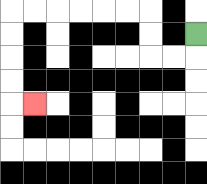{'start': '[8, 1]', 'end': '[1, 4]', 'path_directions': 'D,L,L,U,U,L,L,L,L,L,L,D,D,D,D,R', 'path_coordinates': '[[8, 1], [8, 2], [7, 2], [6, 2], [6, 1], [6, 0], [5, 0], [4, 0], [3, 0], [2, 0], [1, 0], [0, 0], [0, 1], [0, 2], [0, 3], [0, 4], [1, 4]]'}